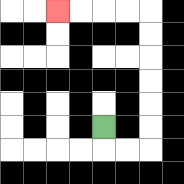{'start': '[4, 5]', 'end': '[2, 0]', 'path_directions': 'D,R,R,U,U,U,U,U,U,L,L,L,L', 'path_coordinates': '[[4, 5], [4, 6], [5, 6], [6, 6], [6, 5], [6, 4], [6, 3], [6, 2], [6, 1], [6, 0], [5, 0], [4, 0], [3, 0], [2, 0]]'}